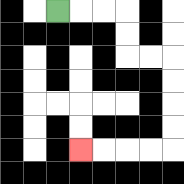{'start': '[2, 0]', 'end': '[3, 6]', 'path_directions': 'R,R,R,D,D,R,R,D,D,D,D,L,L,L,L', 'path_coordinates': '[[2, 0], [3, 0], [4, 0], [5, 0], [5, 1], [5, 2], [6, 2], [7, 2], [7, 3], [7, 4], [7, 5], [7, 6], [6, 6], [5, 6], [4, 6], [3, 6]]'}